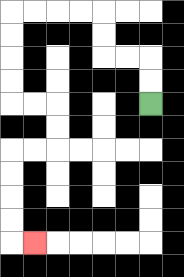{'start': '[6, 4]', 'end': '[1, 10]', 'path_directions': 'U,U,L,L,U,U,L,L,L,L,D,D,D,D,R,R,D,D,L,L,D,D,D,D,R', 'path_coordinates': '[[6, 4], [6, 3], [6, 2], [5, 2], [4, 2], [4, 1], [4, 0], [3, 0], [2, 0], [1, 0], [0, 0], [0, 1], [0, 2], [0, 3], [0, 4], [1, 4], [2, 4], [2, 5], [2, 6], [1, 6], [0, 6], [0, 7], [0, 8], [0, 9], [0, 10], [1, 10]]'}